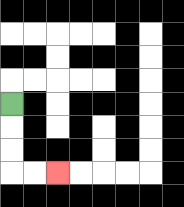{'start': '[0, 4]', 'end': '[2, 7]', 'path_directions': 'D,D,D,R,R', 'path_coordinates': '[[0, 4], [0, 5], [0, 6], [0, 7], [1, 7], [2, 7]]'}